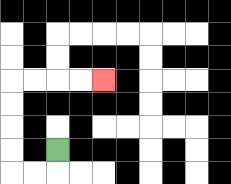{'start': '[2, 6]', 'end': '[4, 3]', 'path_directions': 'D,L,L,U,U,U,U,R,R,R,R', 'path_coordinates': '[[2, 6], [2, 7], [1, 7], [0, 7], [0, 6], [0, 5], [0, 4], [0, 3], [1, 3], [2, 3], [3, 3], [4, 3]]'}